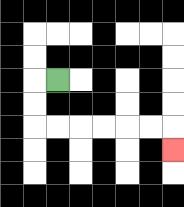{'start': '[2, 3]', 'end': '[7, 6]', 'path_directions': 'L,D,D,R,R,R,R,R,R,D', 'path_coordinates': '[[2, 3], [1, 3], [1, 4], [1, 5], [2, 5], [3, 5], [4, 5], [5, 5], [6, 5], [7, 5], [7, 6]]'}